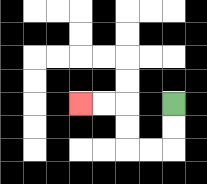{'start': '[7, 4]', 'end': '[3, 4]', 'path_directions': 'D,D,L,L,U,U,L,L', 'path_coordinates': '[[7, 4], [7, 5], [7, 6], [6, 6], [5, 6], [5, 5], [5, 4], [4, 4], [3, 4]]'}